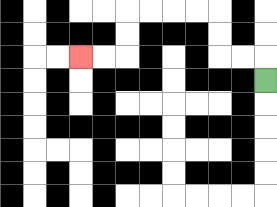{'start': '[11, 3]', 'end': '[3, 2]', 'path_directions': 'U,L,L,U,U,L,L,L,L,D,D,L,L', 'path_coordinates': '[[11, 3], [11, 2], [10, 2], [9, 2], [9, 1], [9, 0], [8, 0], [7, 0], [6, 0], [5, 0], [5, 1], [5, 2], [4, 2], [3, 2]]'}